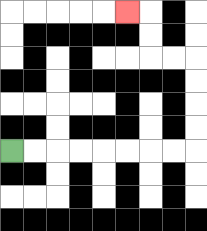{'start': '[0, 6]', 'end': '[5, 0]', 'path_directions': 'R,R,R,R,R,R,R,R,U,U,U,U,L,L,U,U,L', 'path_coordinates': '[[0, 6], [1, 6], [2, 6], [3, 6], [4, 6], [5, 6], [6, 6], [7, 6], [8, 6], [8, 5], [8, 4], [8, 3], [8, 2], [7, 2], [6, 2], [6, 1], [6, 0], [5, 0]]'}